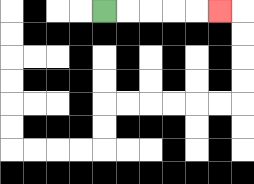{'start': '[4, 0]', 'end': '[9, 0]', 'path_directions': 'R,R,R,R,R', 'path_coordinates': '[[4, 0], [5, 0], [6, 0], [7, 0], [8, 0], [9, 0]]'}